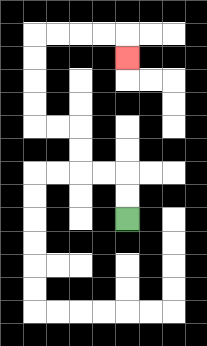{'start': '[5, 9]', 'end': '[5, 2]', 'path_directions': 'U,U,L,L,U,U,L,L,U,U,U,U,R,R,R,R,D', 'path_coordinates': '[[5, 9], [5, 8], [5, 7], [4, 7], [3, 7], [3, 6], [3, 5], [2, 5], [1, 5], [1, 4], [1, 3], [1, 2], [1, 1], [2, 1], [3, 1], [4, 1], [5, 1], [5, 2]]'}